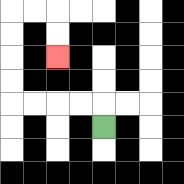{'start': '[4, 5]', 'end': '[2, 2]', 'path_directions': 'U,L,L,L,L,U,U,U,U,R,R,D,D', 'path_coordinates': '[[4, 5], [4, 4], [3, 4], [2, 4], [1, 4], [0, 4], [0, 3], [0, 2], [0, 1], [0, 0], [1, 0], [2, 0], [2, 1], [2, 2]]'}